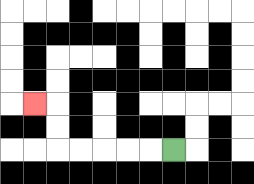{'start': '[7, 6]', 'end': '[1, 4]', 'path_directions': 'L,L,L,L,L,U,U,L', 'path_coordinates': '[[7, 6], [6, 6], [5, 6], [4, 6], [3, 6], [2, 6], [2, 5], [2, 4], [1, 4]]'}